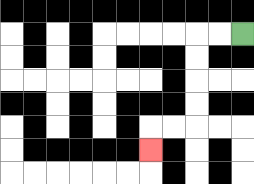{'start': '[10, 1]', 'end': '[6, 6]', 'path_directions': 'L,L,D,D,D,D,L,L,D', 'path_coordinates': '[[10, 1], [9, 1], [8, 1], [8, 2], [8, 3], [8, 4], [8, 5], [7, 5], [6, 5], [6, 6]]'}